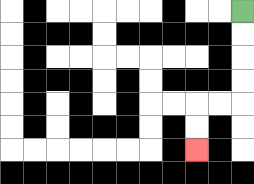{'start': '[10, 0]', 'end': '[8, 6]', 'path_directions': 'D,D,D,D,L,L,D,D', 'path_coordinates': '[[10, 0], [10, 1], [10, 2], [10, 3], [10, 4], [9, 4], [8, 4], [8, 5], [8, 6]]'}